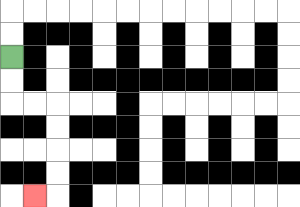{'start': '[0, 2]', 'end': '[1, 8]', 'path_directions': 'D,D,R,R,D,D,D,D,L', 'path_coordinates': '[[0, 2], [0, 3], [0, 4], [1, 4], [2, 4], [2, 5], [2, 6], [2, 7], [2, 8], [1, 8]]'}